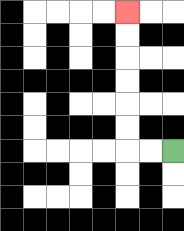{'start': '[7, 6]', 'end': '[5, 0]', 'path_directions': 'L,L,U,U,U,U,U,U', 'path_coordinates': '[[7, 6], [6, 6], [5, 6], [5, 5], [5, 4], [5, 3], [5, 2], [5, 1], [5, 0]]'}